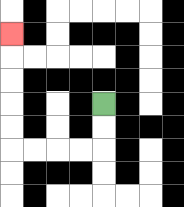{'start': '[4, 4]', 'end': '[0, 1]', 'path_directions': 'D,D,L,L,L,L,U,U,U,U,U', 'path_coordinates': '[[4, 4], [4, 5], [4, 6], [3, 6], [2, 6], [1, 6], [0, 6], [0, 5], [0, 4], [0, 3], [0, 2], [0, 1]]'}